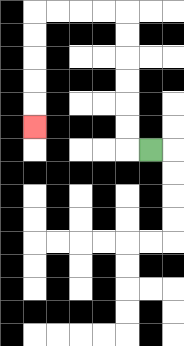{'start': '[6, 6]', 'end': '[1, 5]', 'path_directions': 'L,U,U,U,U,U,U,L,L,L,L,D,D,D,D,D', 'path_coordinates': '[[6, 6], [5, 6], [5, 5], [5, 4], [5, 3], [5, 2], [5, 1], [5, 0], [4, 0], [3, 0], [2, 0], [1, 0], [1, 1], [1, 2], [1, 3], [1, 4], [1, 5]]'}